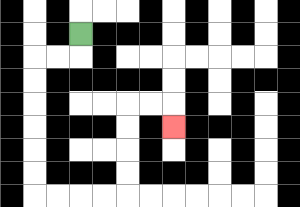{'start': '[3, 1]', 'end': '[7, 5]', 'path_directions': 'D,L,L,D,D,D,D,D,D,R,R,R,R,U,U,U,U,R,R,D', 'path_coordinates': '[[3, 1], [3, 2], [2, 2], [1, 2], [1, 3], [1, 4], [1, 5], [1, 6], [1, 7], [1, 8], [2, 8], [3, 8], [4, 8], [5, 8], [5, 7], [5, 6], [5, 5], [5, 4], [6, 4], [7, 4], [7, 5]]'}